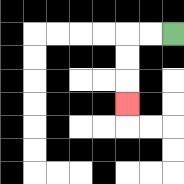{'start': '[7, 1]', 'end': '[5, 4]', 'path_directions': 'L,L,D,D,D', 'path_coordinates': '[[7, 1], [6, 1], [5, 1], [5, 2], [5, 3], [5, 4]]'}